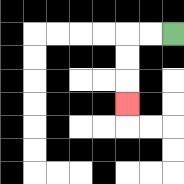{'start': '[7, 1]', 'end': '[5, 4]', 'path_directions': 'L,L,D,D,D', 'path_coordinates': '[[7, 1], [6, 1], [5, 1], [5, 2], [5, 3], [5, 4]]'}